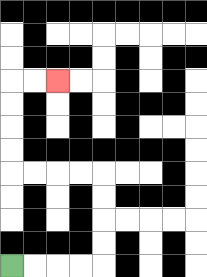{'start': '[0, 11]', 'end': '[2, 3]', 'path_directions': 'R,R,R,R,U,U,U,U,L,L,L,L,U,U,U,U,R,R', 'path_coordinates': '[[0, 11], [1, 11], [2, 11], [3, 11], [4, 11], [4, 10], [4, 9], [4, 8], [4, 7], [3, 7], [2, 7], [1, 7], [0, 7], [0, 6], [0, 5], [0, 4], [0, 3], [1, 3], [2, 3]]'}